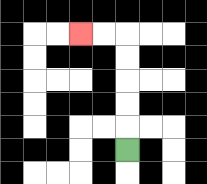{'start': '[5, 6]', 'end': '[3, 1]', 'path_directions': 'U,U,U,U,U,L,L', 'path_coordinates': '[[5, 6], [5, 5], [5, 4], [5, 3], [5, 2], [5, 1], [4, 1], [3, 1]]'}